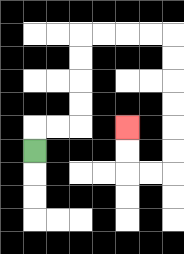{'start': '[1, 6]', 'end': '[5, 5]', 'path_directions': 'U,R,R,U,U,U,U,R,R,R,R,D,D,D,D,D,D,L,L,U,U', 'path_coordinates': '[[1, 6], [1, 5], [2, 5], [3, 5], [3, 4], [3, 3], [3, 2], [3, 1], [4, 1], [5, 1], [6, 1], [7, 1], [7, 2], [7, 3], [7, 4], [7, 5], [7, 6], [7, 7], [6, 7], [5, 7], [5, 6], [5, 5]]'}